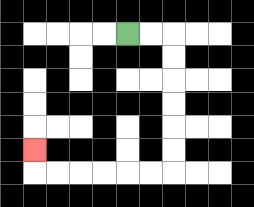{'start': '[5, 1]', 'end': '[1, 6]', 'path_directions': 'R,R,D,D,D,D,D,D,L,L,L,L,L,L,U', 'path_coordinates': '[[5, 1], [6, 1], [7, 1], [7, 2], [7, 3], [7, 4], [7, 5], [7, 6], [7, 7], [6, 7], [5, 7], [4, 7], [3, 7], [2, 7], [1, 7], [1, 6]]'}